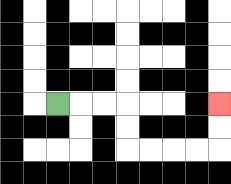{'start': '[2, 4]', 'end': '[9, 4]', 'path_directions': 'R,R,R,D,D,R,R,R,R,U,U', 'path_coordinates': '[[2, 4], [3, 4], [4, 4], [5, 4], [5, 5], [5, 6], [6, 6], [7, 6], [8, 6], [9, 6], [9, 5], [9, 4]]'}